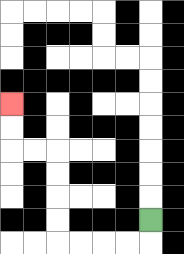{'start': '[6, 9]', 'end': '[0, 4]', 'path_directions': 'D,L,L,L,L,U,U,U,U,L,L,U,U', 'path_coordinates': '[[6, 9], [6, 10], [5, 10], [4, 10], [3, 10], [2, 10], [2, 9], [2, 8], [2, 7], [2, 6], [1, 6], [0, 6], [0, 5], [0, 4]]'}